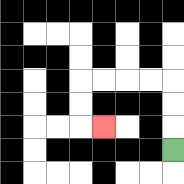{'start': '[7, 6]', 'end': '[4, 5]', 'path_directions': 'U,U,U,L,L,L,L,D,D,R', 'path_coordinates': '[[7, 6], [7, 5], [7, 4], [7, 3], [6, 3], [5, 3], [4, 3], [3, 3], [3, 4], [3, 5], [4, 5]]'}